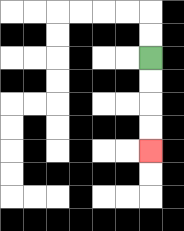{'start': '[6, 2]', 'end': '[6, 6]', 'path_directions': 'D,D,D,D', 'path_coordinates': '[[6, 2], [6, 3], [6, 4], [6, 5], [6, 6]]'}